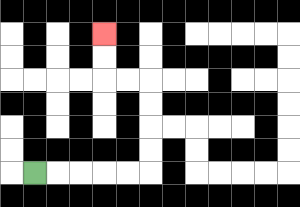{'start': '[1, 7]', 'end': '[4, 1]', 'path_directions': 'R,R,R,R,R,U,U,U,U,L,L,U,U', 'path_coordinates': '[[1, 7], [2, 7], [3, 7], [4, 7], [5, 7], [6, 7], [6, 6], [6, 5], [6, 4], [6, 3], [5, 3], [4, 3], [4, 2], [4, 1]]'}